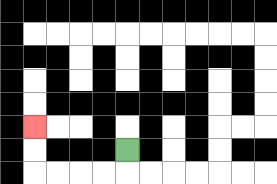{'start': '[5, 6]', 'end': '[1, 5]', 'path_directions': 'D,L,L,L,L,U,U', 'path_coordinates': '[[5, 6], [5, 7], [4, 7], [3, 7], [2, 7], [1, 7], [1, 6], [1, 5]]'}